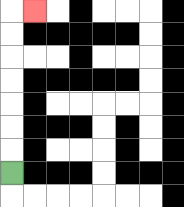{'start': '[0, 7]', 'end': '[1, 0]', 'path_directions': 'U,U,U,U,U,U,U,R', 'path_coordinates': '[[0, 7], [0, 6], [0, 5], [0, 4], [0, 3], [0, 2], [0, 1], [0, 0], [1, 0]]'}